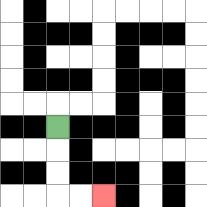{'start': '[2, 5]', 'end': '[4, 8]', 'path_directions': 'D,D,D,R,R', 'path_coordinates': '[[2, 5], [2, 6], [2, 7], [2, 8], [3, 8], [4, 8]]'}